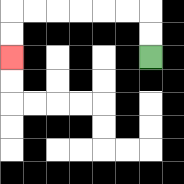{'start': '[6, 2]', 'end': '[0, 2]', 'path_directions': 'U,U,L,L,L,L,L,L,D,D', 'path_coordinates': '[[6, 2], [6, 1], [6, 0], [5, 0], [4, 0], [3, 0], [2, 0], [1, 0], [0, 0], [0, 1], [0, 2]]'}